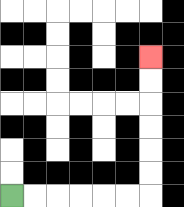{'start': '[0, 8]', 'end': '[6, 2]', 'path_directions': 'R,R,R,R,R,R,U,U,U,U,U,U', 'path_coordinates': '[[0, 8], [1, 8], [2, 8], [3, 8], [4, 8], [5, 8], [6, 8], [6, 7], [6, 6], [6, 5], [6, 4], [6, 3], [6, 2]]'}